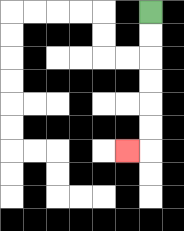{'start': '[6, 0]', 'end': '[5, 6]', 'path_directions': 'D,D,D,D,D,D,L', 'path_coordinates': '[[6, 0], [6, 1], [6, 2], [6, 3], [6, 4], [6, 5], [6, 6], [5, 6]]'}